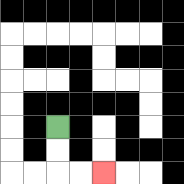{'start': '[2, 5]', 'end': '[4, 7]', 'path_directions': 'D,D,R,R', 'path_coordinates': '[[2, 5], [2, 6], [2, 7], [3, 7], [4, 7]]'}